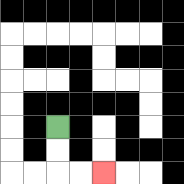{'start': '[2, 5]', 'end': '[4, 7]', 'path_directions': 'D,D,R,R', 'path_coordinates': '[[2, 5], [2, 6], [2, 7], [3, 7], [4, 7]]'}